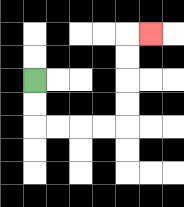{'start': '[1, 3]', 'end': '[6, 1]', 'path_directions': 'D,D,R,R,R,R,U,U,U,U,R', 'path_coordinates': '[[1, 3], [1, 4], [1, 5], [2, 5], [3, 5], [4, 5], [5, 5], [5, 4], [5, 3], [5, 2], [5, 1], [6, 1]]'}